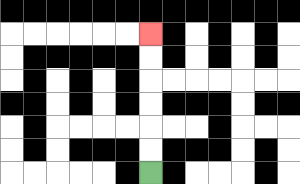{'start': '[6, 7]', 'end': '[6, 1]', 'path_directions': 'U,U,U,U,U,U', 'path_coordinates': '[[6, 7], [6, 6], [6, 5], [6, 4], [6, 3], [6, 2], [6, 1]]'}